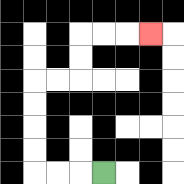{'start': '[4, 7]', 'end': '[6, 1]', 'path_directions': 'L,L,L,U,U,U,U,R,R,U,U,R,R,R', 'path_coordinates': '[[4, 7], [3, 7], [2, 7], [1, 7], [1, 6], [1, 5], [1, 4], [1, 3], [2, 3], [3, 3], [3, 2], [3, 1], [4, 1], [5, 1], [6, 1]]'}